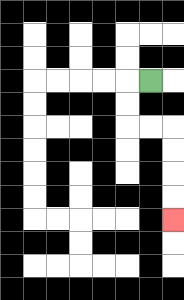{'start': '[6, 3]', 'end': '[7, 9]', 'path_directions': 'L,D,D,R,R,D,D,D,D', 'path_coordinates': '[[6, 3], [5, 3], [5, 4], [5, 5], [6, 5], [7, 5], [7, 6], [7, 7], [7, 8], [7, 9]]'}